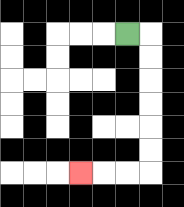{'start': '[5, 1]', 'end': '[3, 7]', 'path_directions': 'R,D,D,D,D,D,D,L,L,L', 'path_coordinates': '[[5, 1], [6, 1], [6, 2], [6, 3], [6, 4], [6, 5], [6, 6], [6, 7], [5, 7], [4, 7], [3, 7]]'}